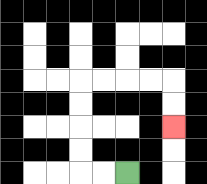{'start': '[5, 7]', 'end': '[7, 5]', 'path_directions': 'L,L,U,U,U,U,R,R,R,R,D,D', 'path_coordinates': '[[5, 7], [4, 7], [3, 7], [3, 6], [3, 5], [3, 4], [3, 3], [4, 3], [5, 3], [6, 3], [7, 3], [7, 4], [7, 5]]'}